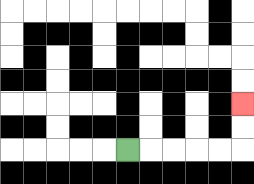{'start': '[5, 6]', 'end': '[10, 4]', 'path_directions': 'R,R,R,R,R,U,U', 'path_coordinates': '[[5, 6], [6, 6], [7, 6], [8, 6], [9, 6], [10, 6], [10, 5], [10, 4]]'}